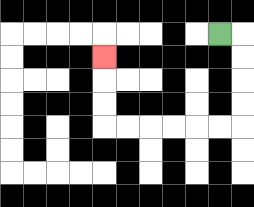{'start': '[9, 1]', 'end': '[4, 2]', 'path_directions': 'R,D,D,D,D,L,L,L,L,L,L,U,U,U', 'path_coordinates': '[[9, 1], [10, 1], [10, 2], [10, 3], [10, 4], [10, 5], [9, 5], [8, 5], [7, 5], [6, 5], [5, 5], [4, 5], [4, 4], [4, 3], [4, 2]]'}